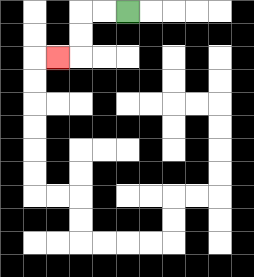{'start': '[5, 0]', 'end': '[2, 2]', 'path_directions': 'L,L,D,D,L', 'path_coordinates': '[[5, 0], [4, 0], [3, 0], [3, 1], [3, 2], [2, 2]]'}